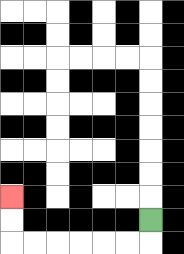{'start': '[6, 9]', 'end': '[0, 8]', 'path_directions': 'D,L,L,L,L,L,L,U,U', 'path_coordinates': '[[6, 9], [6, 10], [5, 10], [4, 10], [3, 10], [2, 10], [1, 10], [0, 10], [0, 9], [0, 8]]'}